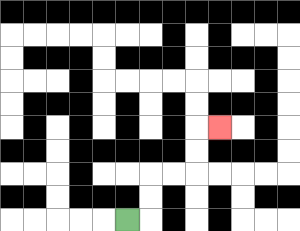{'start': '[5, 9]', 'end': '[9, 5]', 'path_directions': 'R,U,U,R,R,U,U,R', 'path_coordinates': '[[5, 9], [6, 9], [6, 8], [6, 7], [7, 7], [8, 7], [8, 6], [8, 5], [9, 5]]'}